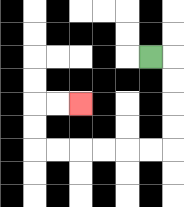{'start': '[6, 2]', 'end': '[3, 4]', 'path_directions': 'R,D,D,D,D,L,L,L,L,L,L,U,U,R,R', 'path_coordinates': '[[6, 2], [7, 2], [7, 3], [7, 4], [7, 5], [7, 6], [6, 6], [5, 6], [4, 6], [3, 6], [2, 6], [1, 6], [1, 5], [1, 4], [2, 4], [3, 4]]'}